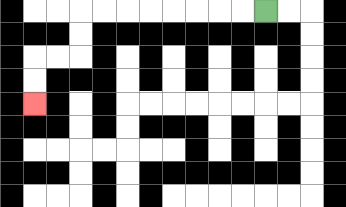{'start': '[11, 0]', 'end': '[1, 4]', 'path_directions': 'L,L,L,L,L,L,L,L,D,D,L,L,D,D', 'path_coordinates': '[[11, 0], [10, 0], [9, 0], [8, 0], [7, 0], [6, 0], [5, 0], [4, 0], [3, 0], [3, 1], [3, 2], [2, 2], [1, 2], [1, 3], [1, 4]]'}